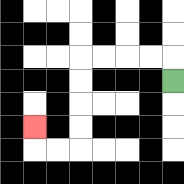{'start': '[7, 3]', 'end': '[1, 5]', 'path_directions': 'U,L,L,L,L,D,D,D,D,L,L,U', 'path_coordinates': '[[7, 3], [7, 2], [6, 2], [5, 2], [4, 2], [3, 2], [3, 3], [3, 4], [3, 5], [3, 6], [2, 6], [1, 6], [1, 5]]'}